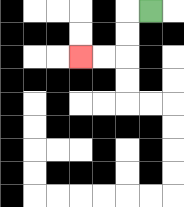{'start': '[6, 0]', 'end': '[3, 2]', 'path_directions': 'L,D,D,L,L', 'path_coordinates': '[[6, 0], [5, 0], [5, 1], [5, 2], [4, 2], [3, 2]]'}